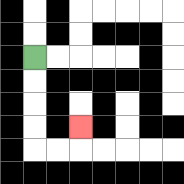{'start': '[1, 2]', 'end': '[3, 5]', 'path_directions': 'D,D,D,D,R,R,U', 'path_coordinates': '[[1, 2], [1, 3], [1, 4], [1, 5], [1, 6], [2, 6], [3, 6], [3, 5]]'}